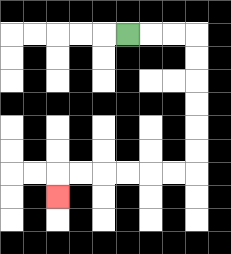{'start': '[5, 1]', 'end': '[2, 8]', 'path_directions': 'R,R,R,D,D,D,D,D,D,L,L,L,L,L,L,D', 'path_coordinates': '[[5, 1], [6, 1], [7, 1], [8, 1], [8, 2], [8, 3], [8, 4], [8, 5], [8, 6], [8, 7], [7, 7], [6, 7], [5, 7], [4, 7], [3, 7], [2, 7], [2, 8]]'}